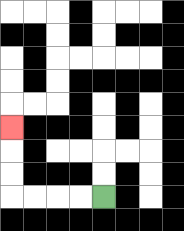{'start': '[4, 8]', 'end': '[0, 5]', 'path_directions': 'L,L,L,L,U,U,U', 'path_coordinates': '[[4, 8], [3, 8], [2, 8], [1, 8], [0, 8], [0, 7], [0, 6], [0, 5]]'}